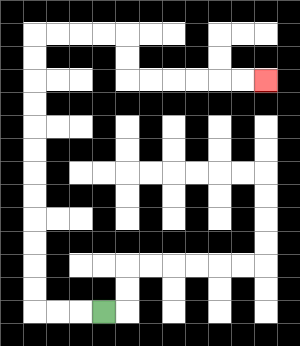{'start': '[4, 13]', 'end': '[11, 3]', 'path_directions': 'L,L,L,U,U,U,U,U,U,U,U,U,U,U,U,R,R,R,R,D,D,R,R,R,R,R,R', 'path_coordinates': '[[4, 13], [3, 13], [2, 13], [1, 13], [1, 12], [1, 11], [1, 10], [1, 9], [1, 8], [1, 7], [1, 6], [1, 5], [1, 4], [1, 3], [1, 2], [1, 1], [2, 1], [3, 1], [4, 1], [5, 1], [5, 2], [5, 3], [6, 3], [7, 3], [8, 3], [9, 3], [10, 3], [11, 3]]'}